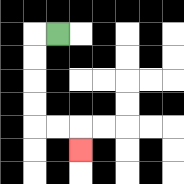{'start': '[2, 1]', 'end': '[3, 6]', 'path_directions': 'L,D,D,D,D,R,R,D', 'path_coordinates': '[[2, 1], [1, 1], [1, 2], [1, 3], [1, 4], [1, 5], [2, 5], [3, 5], [3, 6]]'}